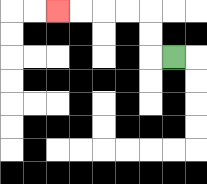{'start': '[7, 2]', 'end': '[2, 0]', 'path_directions': 'L,U,U,L,L,L,L', 'path_coordinates': '[[7, 2], [6, 2], [6, 1], [6, 0], [5, 0], [4, 0], [3, 0], [2, 0]]'}